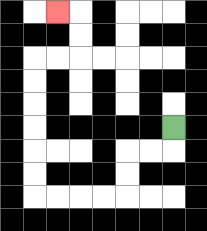{'start': '[7, 5]', 'end': '[2, 0]', 'path_directions': 'D,L,L,D,D,L,L,L,L,U,U,U,U,U,U,R,R,U,U,L', 'path_coordinates': '[[7, 5], [7, 6], [6, 6], [5, 6], [5, 7], [5, 8], [4, 8], [3, 8], [2, 8], [1, 8], [1, 7], [1, 6], [1, 5], [1, 4], [1, 3], [1, 2], [2, 2], [3, 2], [3, 1], [3, 0], [2, 0]]'}